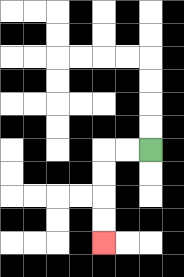{'start': '[6, 6]', 'end': '[4, 10]', 'path_directions': 'L,L,D,D,D,D', 'path_coordinates': '[[6, 6], [5, 6], [4, 6], [4, 7], [4, 8], [4, 9], [4, 10]]'}